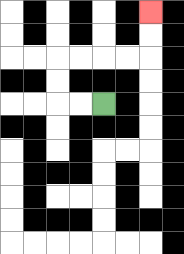{'start': '[4, 4]', 'end': '[6, 0]', 'path_directions': 'L,L,U,U,R,R,R,R,U,U', 'path_coordinates': '[[4, 4], [3, 4], [2, 4], [2, 3], [2, 2], [3, 2], [4, 2], [5, 2], [6, 2], [6, 1], [6, 0]]'}